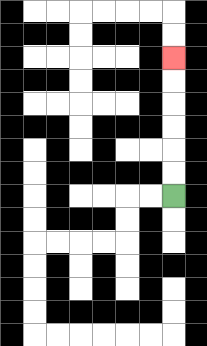{'start': '[7, 8]', 'end': '[7, 2]', 'path_directions': 'U,U,U,U,U,U', 'path_coordinates': '[[7, 8], [7, 7], [7, 6], [7, 5], [7, 4], [7, 3], [7, 2]]'}